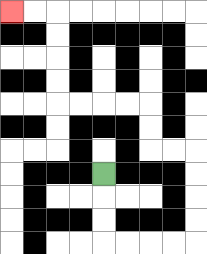{'start': '[4, 7]', 'end': '[0, 0]', 'path_directions': 'D,D,D,R,R,R,R,U,U,U,U,L,L,U,U,L,L,L,L,U,U,U,U,L,L', 'path_coordinates': '[[4, 7], [4, 8], [4, 9], [4, 10], [5, 10], [6, 10], [7, 10], [8, 10], [8, 9], [8, 8], [8, 7], [8, 6], [7, 6], [6, 6], [6, 5], [6, 4], [5, 4], [4, 4], [3, 4], [2, 4], [2, 3], [2, 2], [2, 1], [2, 0], [1, 0], [0, 0]]'}